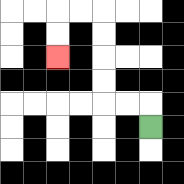{'start': '[6, 5]', 'end': '[2, 2]', 'path_directions': 'U,L,L,U,U,U,U,L,L,D,D', 'path_coordinates': '[[6, 5], [6, 4], [5, 4], [4, 4], [4, 3], [4, 2], [4, 1], [4, 0], [3, 0], [2, 0], [2, 1], [2, 2]]'}